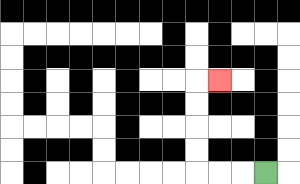{'start': '[11, 7]', 'end': '[9, 3]', 'path_directions': 'L,L,L,U,U,U,U,R', 'path_coordinates': '[[11, 7], [10, 7], [9, 7], [8, 7], [8, 6], [8, 5], [8, 4], [8, 3], [9, 3]]'}